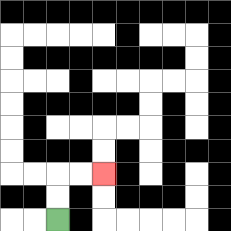{'start': '[2, 9]', 'end': '[4, 7]', 'path_directions': 'U,U,R,R', 'path_coordinates': '[[2, 9], [2, 8], [2, 7], [3, 7], [4, 7]]'}